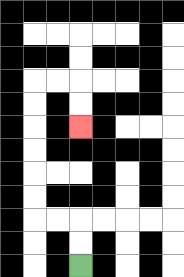{'start': '[3, 11]', 'end': '[3, 5]', 'path_directions': 'U,U,L,L,U,U,U,U,U,U,R,R,D,D', 'path_coordinates': '[[3, 11], [3, 10], [3, 9], [2, 9], [1, 9], [1, 8], [1, 7], [1, 6], [1, 5], [1, 4], [1, 3], [2, 3], [3, 3], [3, 4], [3, 5]]'}